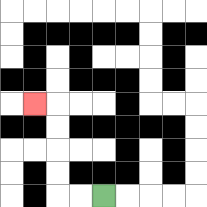{'start': '[4, 8]', 'end': '[1, 4]', 'path_directions': 'L,L,U,U,U,U,L', 'path_coordinates': '[[4, 8], [3, 8], [2, 8], [2, 7], [2, 6], [2, 5], [2, 4], [1, 4]]'}